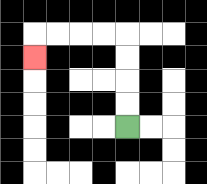{'start': '[5, 5]', 'end': '[1, 2]', 'path_directions': 'U,U,U,U,L,L,L,L,D', 'path_coordinates': '[[5, 5], [5, 4], [5, 3], [5, 2], [5, 1], [4, 1], [3, 1], [2, 1], [1, 1], [1, 2]]'}